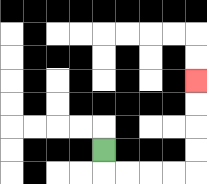{'start': '[4, 6]', 'end': '[8, 3]', 'path_directions': 'D,R,R,R,R,U,U,U,U', 'path_coordinates': '[[4, 6], [4, 7], [5, 7], [6, 7], [7, 7], [8, 7], [8, 6], [8, 5], [8, 4], [8, 3]]'}